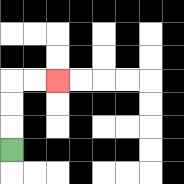{'start': '[0, 6]', 'end': '[2, 3]', 'path_directions': 'U,U,U,R,R', 'path_coordinates': '[[0, 6], [0, 5], [0, 4], [0, 3], [1, 3], [2, 3]]'}